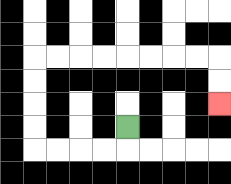{'start': '[5, 5]', 'end': '[9, 4]', 'path_directions': 'D,L,L,L,L,U,U,U,U,R,R,R,R,R,R,R,R,D,D', 'path_coordinates': '[[5, 5], [5, 6], [4, 6], [3, 6], [2, 6], [1, 6], [1, 5], [1, 4], [1, 3], [1, 2], [2, 2], [3, 2], [4, 2], [5, 2], [6, 2], [7, 2], [8, 2], [9, 2], [9, 3], [9, 4]]'}